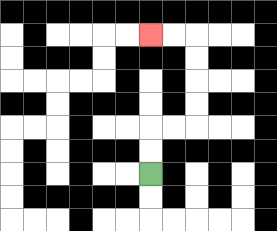{'start': '[6, 7]', 'end': '[6, 1]', 'path_directions': 'U,U,R,R,U,U,U,U,L,L', 'path_coordinates': '[[6, 7], [6, 6], [6, 5], [7, 5], [8, 5], [8, 4], [8, 3], [8, 2], [8, 1], [7, 1], [6, 1]]'}